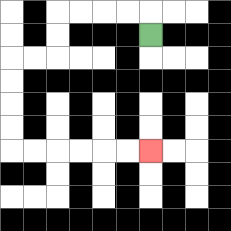{'start': '[6, 1]', 'end': '[6, 6]', 'path_directions': 'U,L,L,L,L,D,D,L,L,D,D,D,D,R,R,R,R,R,R', 'path_coordinates': '[[6, 1], [6, 0], [5, 0], [4, 0], [3, 0], [2, 0], [2, 1], [2, 2], [1, 2], [0, 2], [0, 3], [0, 4], [0, 5], [0, 6], [1, 6], [2, 6], [3, 6], [4, 6], [5, 6], [6, 6]]'}